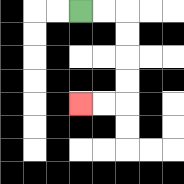{'start': '[3, 0]', 'end': '[3, 4]', 'path_directions': 'R,R,D,D,D,D,L,L', 'path_coordinates': '[[3, 0], [4, 0], [5, 0], [5, 1], [5, 2], [5, 3], [5, 4], [4, 4], [3, 4]]'}